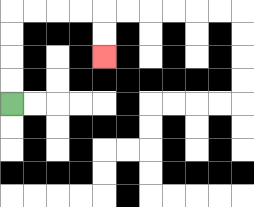{'start': '[0, 4]', 'end': '[4, 2]', 'path_directions': 'U,U,U,U,R,R,R,R,D,D', 'path_coordinates': '[[0, 4], [0, 3], [0, 2], [0, 1], [0, 0], [1, 0], [2, 0], [3, 0], [4, 0], [4, 1], [4, 2]]'}